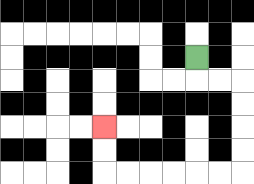{'start': '[8, 2]', 'end': '[4, 5]', 'path_directions': 'D,R,R,D,D,D,D,L,L,L,L,L,L,U,U', 'path_coordinates': '[[8, 2], [8, 3], [9, 3], [10, 3], [10, 4], [10, 5], [10, 6], [10, 7], [9, 7], [8, 7], [7, 7], [6, 7], [5, 7], [4, 7], [4, 6], [4, 5]]'}